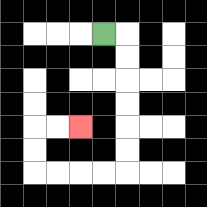{'start': '[4, 1]', 'end': '[3, 5]', 'path_directions': 'R,D,D,D,D,D,D,L,L,L,L,U,U,R,R', 'path_coordinates': '[[4, 1], [5, 1], [5, 2], [5, 3], [5, 4], [5, 5], [5, 6], [5, 7], [4, 7], [3, 7], [2, 7], [1, 7], [1, 6], [1, 5], [2, 5], [3, 5]]'}